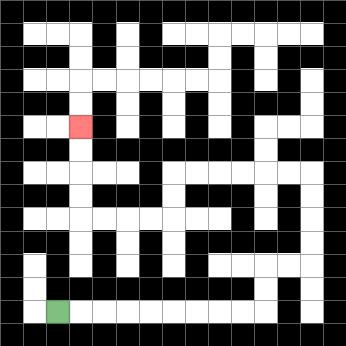{'start': '[2, 13]', 'end': '[3, 5]', 'path_directions': 'R,R,R,R,R,R,R,R,R,U,U,R,R,U,U,U,U,L,L,L,L,L,L,D,D,L,L,L,L,U,U,U,U', 'path_coordinates': '[[2, 13], [3, 13], [4, 13], [5, 13], [6, 13], [7, 13], [8, 13], [9, 13], [10, 13], [11, 13], [11, 12], [11, 11], [12, 11], [13, 11], [13, 10], [13, 9], [13, 8], [13, 7], [12, 7], [11, 7], [10, 7], [9, 7], [8, 7], [7, 7], [7, 8], [7, 9], [6, 9], [5, 9], [4, 9], [3, 9], [3, 8], [3, 7], [3, 6], [3, 5]]'}